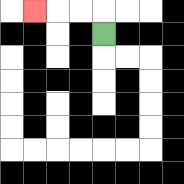{'start': '[4, 1]', 'end': '[1, 0]', 'path_directions': 'U,L,L,L', 'path_coordinates': '[[4, 1], [4, 0], [3, 0], [2, 0], [1, 0]]'}